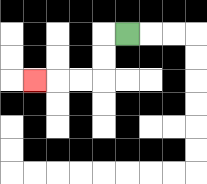{'start': '[5, 1]', 'end': '[1, 3]', 'path_directions': 'L,D,D,L,L,L', 'path_coordinates': '[[5, 1], [4, 1], [4, 2], [4, 3], [3, 3], [2, 3], [1, 3]]'}